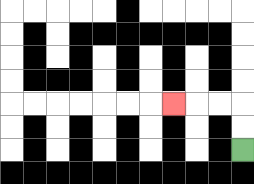{'start': '[10, 6]', 'end': '[7, 4]', 'path_directions': 'U,U,L,L,L', 'path_coordinates': '[[10, 6], [10, 5], [10, 4], [9, 4], [8, 4], [7, 4]]'}